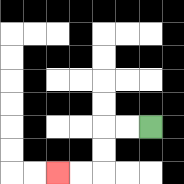{'start': '[6, 5]', 'end': '[2, 7]', 'path_directions': 'L,L,D,D,L,L', 'path_coordinates': '[[6, 5], [5, 5], [4, 5], [4, 6], [4, 7], [3, 7], [2, 7]]'}